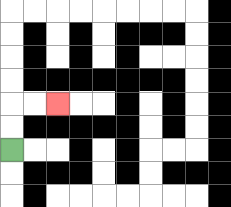{'start': '[0, 6]', 'end': '[2, 4]', 'path_directions': 'U,U,R,R', 'path_coordinates': '[[0, 6], [0, 5], [0, 4], [1, 4], [2, 4]]'}